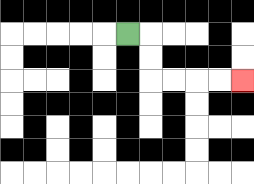{'start': '[5, 1]', 'end': '[10, 3]', 'path_directions': 'R,D,D,R,R,R,R', 'path_coordinates': '[[5, 1], [6, 1], [6, 2], [6, 3], [7, 3], [8, 3], [9, 3], [10, 3]]'}